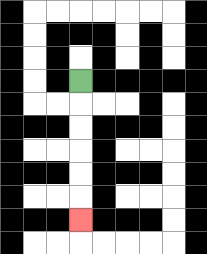{'start': '[3, 3]', 'end': '[3, 9]', 'path_directions': 'D,D,D,D,D,D', 'path_coordinates': '[[3, 3], [3, 4], [3, 5], [3, 6], [3, 7], [3, 8], [3, 9]]'}